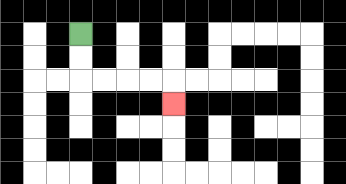{'start': '[3, 1]', 'end': '[7, 4]', 'path_directions': 'D,D,R,R,R,R,D', 'path_coordinates': '[[3, 1], [3, 2], [3, 3], [4, 3], [5, 3], [6, 3], [7, 3], [7, 4]]'}